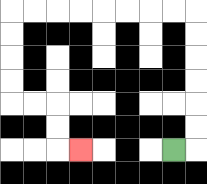{'start': '[7, 6]', 'end': '[3, 6]', 'path_directions': 'R,U,U,U,U,U,U,L,L,L,L,L,L,L,L,D,D,D,D,R,R,D,D,R', 'path_coordinates': '[[7, 6], [8, 6], [8, 5], [8, 4], [8, 3], [8, 2], [8, 1], [8, 0], [7, 0], [6, 0], [5, 0], [4, 0], [3, 0], [2, 0], [1, 0], [0, 0], [0, 1], [0, 2], [0, 3], [0, 4], [1, 4], [2, 4], [2, 5], [2, 6], [3, 6]]'}